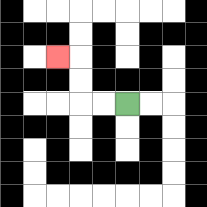{'start': '[5, 4]', 'end': '[2, 2]', 'path_directions': 'L,L,U,U,L', 'path_coordinates': '[[5, 4], [4, 4], [3, 4], [3, 3], [3, 2], [2, 2]]'}